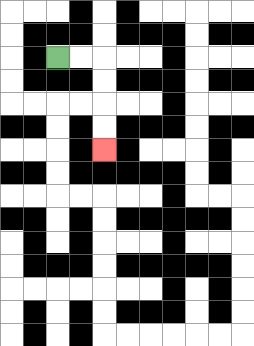{'start': '[2, 2]', 'end': '[4, 6]', 'path_directions': 'R,R,D,D,D,D', 'path_coordinates': '[[2, 2], [3, 2], [4, 2], [4, 3], [4, 4], [4, 5], [4, 6]]'}